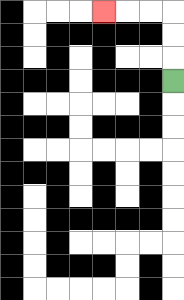{'start': '[7, 3]', 'end': '[4, 0]', 'path_directions': 'U,U,U,L,L,L', 'path_coordinates': '[[7, 3], [7, 2], [7, 1], [7, 0], [6, 0], [5, 0], [4, 0]]'}